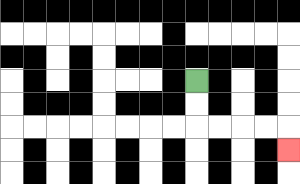{'start': '[8, 3]', 'end': '[12, 6]', 'path_directions': 'D,D,R,R,R,R,D', 'path_coordinates': '[[8, 3], [8, 4], [8, 5], [9, 5], [10, 5], [11, 5], [12, 5], [12, 6]]'}